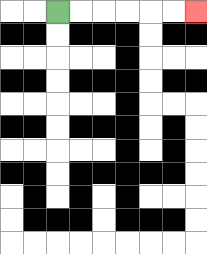{'start': '[2, 0]', 'end': '[8, 0]', 'path_directions': 'R,R,R,R,R,R', 'path_coordinates': '[[2, 0], [3, 0], [4, 0], [5, 0], [6, 0], [7, 0], [8, 0]]'}